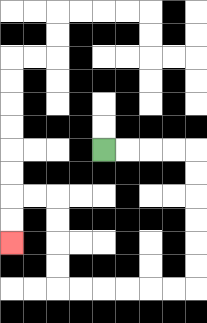{'start': '[4, 6]', 'end': '[0, 10]', 'path_directions': 'R,R,R,R,D,D,D,D,D,D,L,L,L,L,L,L,U,U,U,U,L,L,D,D', 'path_coordinates': '[[4, 6], [5, 6], [6, 6], [7, 6], [8, 6], [8, 7], [8, 8], [8, 9], [8, 10], [8, 11], [8, 12], [7, 12], [6, 12], [5, 12], [4, 12], [3, 12], [2, 12], [2, 11], [2, 10], [2, 9], [2, 8], [1, 8], [0, 8], [0, 9], [0, 10]]'}